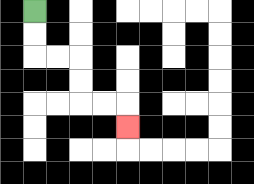{'start': '[1, 0]', 'end': '[5, 5]', 'path_directions': 'D,D,R,R,D,D,R,R,D', 'path_coordinates': '[[1, 0], [1, 1], [1, 2], [2, 2], [3, 2], [3, 3], [3, 4], [4, 4], [5, 4], [5, 5]]'}